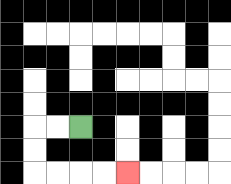{'start': '[3, 5]', 'end': '[5, 7]', 'path_directions': 'L,L,D,D,R,R,R,R', 'path_coordinates': '[[3, 5], [2, 5], [1, 5], [1, 6], [1, 7], [2, 7], [3, 7], [4, 7], [5, 7]]'}